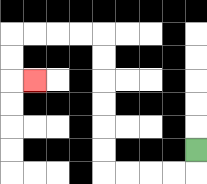{'start': '[8, 6]', 'end': '[1, 3]', 'path_directions': 'D,L,L,L,L,U,U,U,U,U,U,L,L,L,L,D,D,R', 'path_coordinates': '[[8, 6], [8, 7], [7, 7], [6, 7], [5, 7], [4, 7], [4, 6], [4, 5], [4, 4], [4, 3], [4, 2], [4, 1], [3, 1], [2, 1], [1, 1], [0, 1], [0, 2], [0, 3], [1, 3]]'}